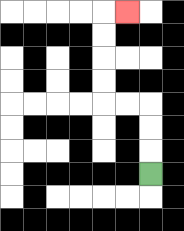{'start': '[6, 7]', 'end': '[5, 0]', 'path_directions': 'U,U,U,L,L,U,U,U,U,R', 'path_coordinates': '[[6, 7], [6, 6], [6, 5], [6, 4], [5, 4], [4, 4], [4, 3], [4, 2], [4, 1], [4, 0], [5, 0]]'}